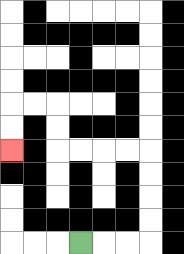{'start': '[3, 10]', 'end': '[0, 6]', 'path_directions': 'R,R,R,U,U,U,U,L,L,L,L,U,U,L,L,D,D', 'path_coordinates': '[[3, 10], [4, 10], [5, 10], [6, 10], [6, 9], [6, 8], [6, 7], [6, 6], [5, 6], [4, 6], [3, 6], [2, 6], [2, 5], [2, 4], [1, 4], [0, 4], [0, 5], [0, 6]]'}